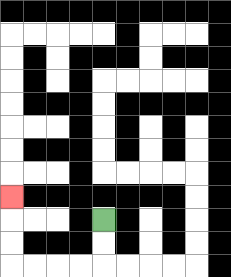{'start': '[4, 9]', 'end': '[0, 8]', 'path_directions': 'D,D,L,L,L,L,U,U,U', 'path_coordinates': '[[4, 9], [4, 10], [4, 11], [3, 11], [2, 11], [1, 11], [0, 11], [0, 10], [0, 9], [0, 8]]'}